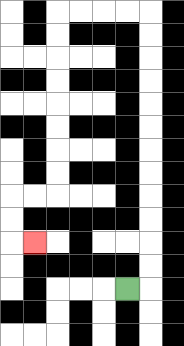{'start': '[5, 12]', 'end': '[1, 10]', 'path_directions': 'R,U,U,U,U,U,U,U,U,U,U,U,U,L,L,L,L,D,D,D,D,D,D,D,D,L,L,D,D,R', 'path_coordinates': '[[5, 12], [6, 12], [6, 11], [6, 10], [6, 9], [6, 8], [6, 7], [6, 6], [6, 5], [6, 4], [6, 3], [6, 2], [6, 1], [6, 0], [5, 0], [4, 0], [3, 0], [2, 0], [2, 1], [2, 2], [2, 3], [2, 4], [2, 5], [2, 6], [2, 7], [2, 8], [1, 8], [0, 8], [0, 9], [0, 10], [1, 10]]'}